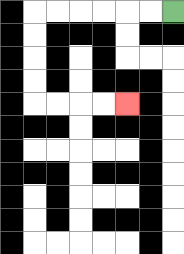{'start': '[7, 0]', 'end': '[5, 4]', 'path_directions': 'L,L,L,L,L,L,D,D,D,D,R,R,R,R', 'path_coordinates': '[[7, 0], [6, 0], [5, 0], [4, 0], [3, 0], [2, 0], [1, 0], [1, 1], [1, 2], [1, 3], [1, 4], [2, 4], [3, 4], [4, 4], [5, 4]]'}